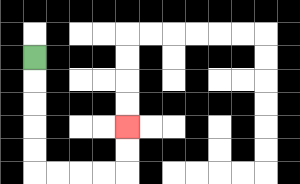{'start': '[1, 2]', 'end': '[5, 5]', 'path_directions': 'D,D,D,D,D,R,R,R,R,U,U', 'path_coordinates': '[[1, 2], [1, 3], [1, 4], [1, 5], [1, 6], [1, 7], [2, 7], [3, 7], [4, 7], [5, 7], [5, 6], [5, 5]]'}